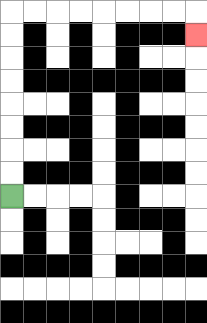{'start': '[0, 8]', 'end': '[8, 1]', 'path_directions': 'U,U,U,U,U,U,U,U,R,R,R,R,R,R,R,R,D', 'path_coordinates': '[[0, 8], [0, 7], [0, 6], [0, 5], [0, 4], [0, 3], [0, 2], [0, 1], [0, 0], [1, 0], [2, 0], [3, 0], [4, 0], [5, 0], [6, 0], [7, 0], [8, 0], [8, 1]]'}